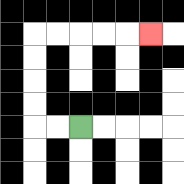{'start': '[3, 5]', 'end': '[6, 1]', 'path_directions': 'L,L,U,U,U,U,R,R,R,R,R', 'path_coordinates': '[[3, 5], [2, 5], [1, 5], [1, 4], [1, 3], [1, 2], [1, 1], [2, 1], [3, 1], [4, 1], [5, 1], [6, 1]]'}